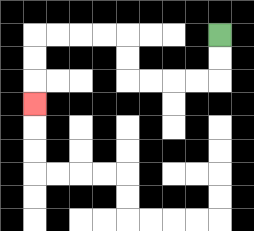{'start': '[9, 1]', 'end': '[1, 4]', 'path_directions': 'D,D,L,L,L,L,U,U,L,L,L,L,D,D,D', 'path_coordinates': '[[9, 1], [9, 2], [9, 3], [8, 3], [7, 3], [6, 3], [5, 3], [5, 2], [5, 1], [4, 1], [3, 1], [2, 1], [1, 1], [1, 2], [1, 3], [1, 4]]'}